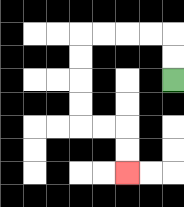{'start': '[7, 3]', 'end': '[5, 7]', 'path_directions': 'U,U,L,L,L,L,D,D,D,D,R,R,D,D', 'path_coordinates': '[[7, 3], [7, 2], [7, 1], [6, 1], [5, 1], [4, 1], [3, 1], [3, 2], [3, 3], [3, 4], [3, 5], [4, 5], [5, 5], [5, 6], [5, 7]]'}